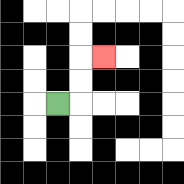{'start': '[2, 4]', 'end': '[4, 2]', 'path_directions': 'R,U,U,R', 'path_coordinates': '[[2, 4], [3, 4], [3, 3], [3, 2], [4, 2]]'}